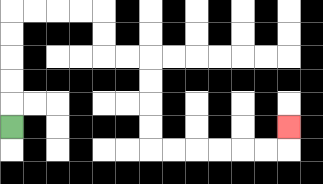{'start': '[0, 5]', 'end': '[12, 5]', 'path_directions': 'U,U,U,U,U,R,R,R,R,D,D,R,R,D,D,D,D,R,R,R,R,R,R,U', 'path_coordinates': '[[0, 5], [0, 4], [0, 3], [0, 2], [0, 1], [0, 0], [1, 0], [2, 0], [3, 0], [4, 0], [4, 1], [4, 2], [5, 2], [6, 2], [6, 3], [6, 4], [6, 5], [6, 6], [7, 6], [8, 6], [9, 6], [10, 6], [11, 6], [12, 6], [12, 5]]'}